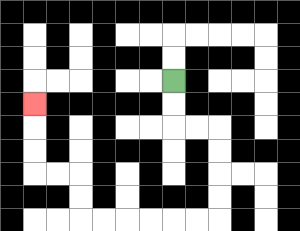{'start': '[7, 3]', 'end': '[1, 4]', 'path_directions': 'D,D,R,R,D,D,D,D,L,L,L,L,L,L,U,U,L,L,U,U,U', 'path_coordinates': '[[7, 3], [7, 4], [7, 5], [8, 5], [9, 5], [9, 6], [9, 7], [9, 8], [9, 9], [8, 9], [7, 9], [6, 9], [5, 9], [4, 9], [3, 9], [3, 8], [3, 7], [2, 7], [1, 7], [1, 6], [1, 5], [1, 4]]'}